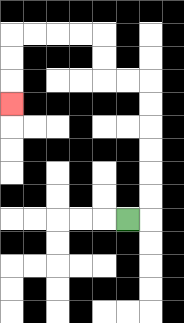{'start': '[5, 9]', 'end': '[0, 4]', 'path_directions': 'R,U,U,U,U,U,U,L,L,U,U,L,L,L,L,D,D,D', 'path_coordinates': '[[5, 9], [6, 9], [6, 8], [6, 7], [6, 6], [6, 5], [6, 4], [6, 3], [5, 3], [4, 3], [4, 2], [4, 1], [3, 1], [2, 1], [1, 1], [0, 1], [0, 2], [0, 3], [0, 4]]'}